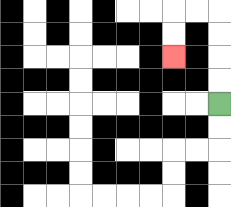{'start': '[9, 4]', 'end': '[7, 2]', 'path_directions': 'U,U,U,U,L,L,D,D', 'path_coordinates': '[[9, 4], [9, 3], [9, 2], [9, 1], [9, 0], [8, 0], [7, 0], [7, 1], [7, 2]]'}